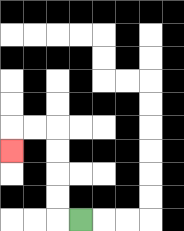{'start': '[3, 9]', 'end': '[0, 6]', 'path_directions': 'L,U,U,U,U,L,L,D', 'path_coordinates': '[[3, 9], [2, 9], [2, 8], [2, 7], [2, 6], [2, 5], [1, 5], [0, 5], [0, 6]]'}